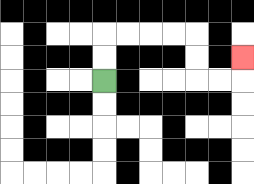{'start': '[4, 3]', 'end': '[10, 2]', 'path_directions': 'U,U,R,R,R,R,D,D,R,R,U', 'path_coordinates': '[[4, 3], [4, 2], [4, 1], [5, 1], [6, 1], [7, 1], [8, 1], [8, 2], [8, 3], [9, 3], [10, 3], [10, 2]]'}